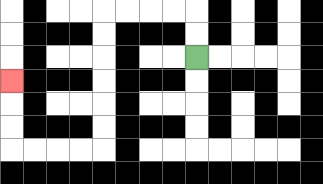{'start': '[8, 2]', 'end': '[0, 3]', 'path_directions': 'U,U,L,L,L,L,D,D,D,D,D,D,L,L,L,L,U,U,U', 'path_coordinates': '[[8, 2], [8, 1], [8, 0], [7, 0], [6, 0], [5, 0], [4, 0], [4, 1], [4, 2], [4, 3], [4, 4], [4, 5], [4, 6], [3, 6], [2, 6], [1, 6], [0, 6], [0, 5], [0, 4], [0, 3]]'}